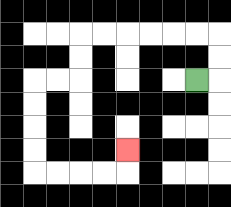{'start': '[8, 3]', 'end': '[5, 6]', 'path_directions': 'R,U,U,L,L,L,L,L,L,D,D,L,L,D,D,D,D,R,R,R,R,U', 'path_coordinates': '[[8, 3], [9, 3], [9, 2], [9, 1], [8, 1], [7, 1], [6, 1], [5, 1], [4, 1], [3, 1], [3, 2], [3, 3], [2, 3], [1, 3], [1, 4], [1, 5], [1, 6], [1, 7], [2, 7], [3, 7], [4, 7], [5, 7], [5, 6]]'}